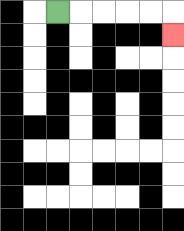{'start': '[2, 0]', 'end': '[7, 1]', 'path_directions': 'R,R,R,R,R,D', 'path_coordinates': '[[2, 0], [3, 0], [4, 0], [5, 0], [6, 0], [7, 0], [7, 1]]'}